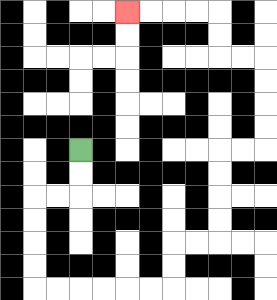{'start': '[3, 6]', 'end': '[5, 0]', 'path_directions': 'D,D,L,L,D,D,D,D,R,R,R,R,R,R,U,U,R,R,U,U,U,U,R,R,U,U,U,U,L,L,U,U,L,L,L,L', 'path_coordinates': '[[3, 6], [3, 7], [3, 8], [2, 8], [1, 8], [1, 9], [1, 10], [1, 11], [1, 12], [2, 12], [3, 12], [4, 12], [5, 12], [6, 12], [7, 12], [7, 11], [7, 10], [8, 10], [9, 10], [9, 9], [9, 8], [9, 7], [9, 6], [10, 6], [11, 6], [11, 5], [11, 4], [11, 3], [11, 2], [10, 2], [9, 2], [9, 1], [9, 0], [8, 0], [7, 0], [6, 0], [5, 0]]'}